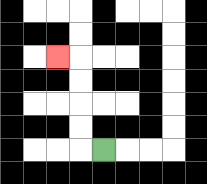{'start': '[4, 6]', 'end': '[2, 2]', 'path_directions': 'L,U,U,U,U,L', 'path_coordinates': '[[4, 6], [3, 6], [3, 5], [3, 4], [3, 3], [3, 2], [2, 2]]'}